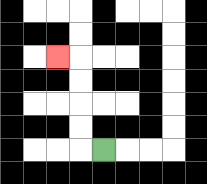{'start': '[4, 6]', 'end': '[2, 2]', 'path_directions': 'L,U,U,U,U,L', 'path_coordinates': '[[4, 6], [3, 6], [3, 5], [3, 4], [3, 3], [3, 2], [2, 2]]'}